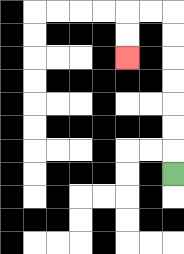{'start': '[7, 7]', 'end': '[5, 2]', 'path_directions': 'U,U,U,U,U,U,U,L,L,D,D', 'path_coordinates': '[[7, 7], [7, 6], [7, 5], [7, 4], [7, 3], [7, 2], [7, 1], [7, 0], [6, 0], [5, 0], [5, 1], [5, 2]]'}